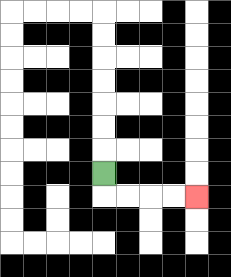{'start': '[4, 7]', 'end': '[8, 8]', 'path_directions': 'D,R,R,R,R', 'path_coordinates': '[[4, 7], [4, 8], [5, 8], [6, 8], [7, 8], [8, 8]]'}